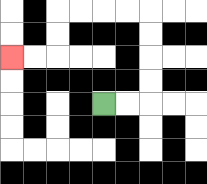{'start': '[4, 4]', 'end': '[0, 2]', 'path_directions': 'R,R,U,U,U,U,L,L,L,L,D,D,L,L', 'path_coordinates': '[[4, 4], [5, 4], [6, 4], [6, 3], [6, 2], [6, 1], [6, 0], [5, 0], [4, 0], [3, 0], [2, 0], [2, 1], [2, 2], [1, 2], [0, 2]]'}